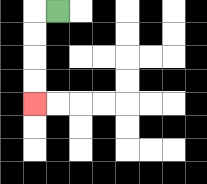{'start': '[2, 0]', 'end': '[1, 4]', 'path_directions': 'L,D,D,D,D', 'path_coordinates': '[[2, 0], [1, 0], [1, 1], [1, 2], [1, 3], [1, 4]]'}